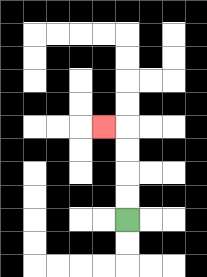{'start': '[5, 9]', 'end': '[4, 5]', 'path_directions': 'U,U,U,U,L', 'path_coordinates': '[[5, 9], [5, 8], [5, 7], [5, 6], [5, 5], [4, 5]]'}